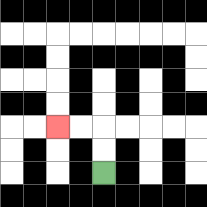{'start': '[4, 7]', 'end': '[2, 5]', 'path_directions': 'U,U,L,L', 'path_coordinates': '[[4, 7], [4, 6], [4, 5], [3, 5], [2, 5]]'}